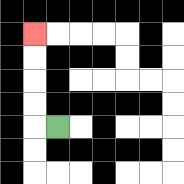{'start': '[2, 5]', 'end': '[1, 1]', 'path_directions': 'L,U,U,U,U', 'path_coordinates': '[[2, 5], [1, 5], [1, 4], [1, 3], [1, 2], [1, 1]]'}